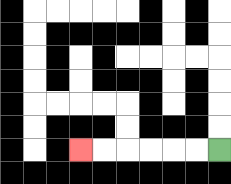{'start': '[9, 6]', 'end': '[3, 6]', 'path_directions': 'L,L,L,L,L,L', 'path_coordinates': '[[9, 6], [8, 6], [7, 6], [6, 6], [5, 6], [4, 6], [3, 6]]'}